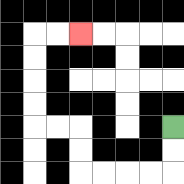{'start': '[7, 5]', 'end': '[3, 1]', 'path_directions': 'D,D,L,L,L,L,U,U,L,L,U,U,U,U,R,R', 'path_coordinates': '[[7, 5], [7, 6], [7, 7], [6, 7], [5, 7], [4, 7], [3, 7], [3, 6], [3, 5], [2, 5], [1, 5], [1, 4], [1, 3], [1, 2], [1, 1], [2, 1], [3, 1]]'}